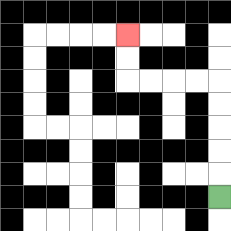{'start': '[9, 8]', 'end': '[5, 1]', 'path_directions': 'U,U,U,U,U,L,L,L,L,U,U', 'path_coordinates': '[[9, 8], [9, 7], [9, 6], [9, 5], [9, 4], [9, 3], [8, 3], [7, 3], [6, 3], [5, 3], [5, 2], [5, 1]]'}